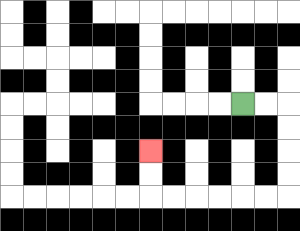{'start': '[10, 4]', 'end': '[6, 6]', 'path_directions': 'R,R,D,D,D,D,L,L,L,L,L,L,U,U', 'path_coordinates': '[[10, 4], [11, 4], [12, 4], [12, 5], [12, 6], [12, 7], [12, 8], [11, 8], [10, 8], [9, 8], [8, 8], [7, 8], [6, 8], [6, 7], [6, 6]]'}